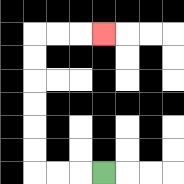{'start': '[4, 7]', 'end': '[4, 1]', 'path_directions': 'L,L,L,U,U,U,U,U,U,R,R,R', 'path_coordinates': '[[4, 7], [3, 7], [2, 7], [1, 7], [1, 6], [1, 5], [1, 4], [1, 3], [1, 2], [1, 1], [2, 1], [3, 1], [4, 1]]'}